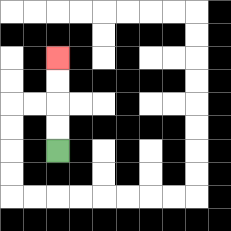{'start': '[2, 6]', 'end': '[2, 2]', 'path_directions': 'U,U,U,U', 'path_coordinates': '[[2, 6], [2, 5], [2, 4], [2, 3], [2, 2]]'}